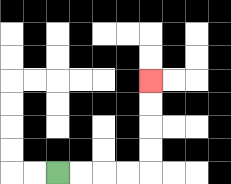{'start': '[2, 7]', 'end': '[6, 3]', 'path_directions': 'R,R,R,R,U,U,U,U', 'path_coordinates': '[[2, 7], [3, 7], [4, 7], [5, 7], [6, 7], [6, 6], [6, 5], [6, 4], [6, 3]]'}